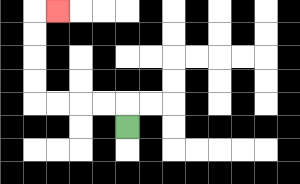{'start': '[5, 5]', 'end': '[2, 0]', 'path_directions': 'U,L,L,L,L,U,U,U,U,R', 'path_coordinates': '[[5, 5], [5, 4], [4, 4], [3, 4], [2, 4], [1, 4], [1, 3], [1, 2], [1, 1], [1, 0], [2, 0]]'}